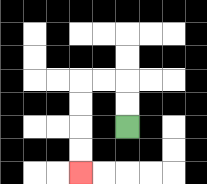{'start': '[5, 5]', 'end': '[3, 7]', 'path_directions': 'U,U,L,L,D,D,D,D', 'path_coordinates': '[[5, 5], [5, 4], [5, 3], [4, 3], [3, 3], [3, 4], [3, 5], [3, 6], [3, 7]]'}